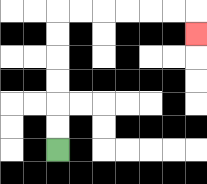{'start': '[2, 6]', 'end': '[8, 1]', 'path_directions': 'U,U,U,U,U,U,R,R,R,R,R,R,D', 'path_coordinates': '[[2, 6], [2, 5], [2, 4], [2, 3], [2, 2], [2, 1], [2, 0], [3, 0], [4, 0], [5, 0], [6, 0], [7, 0], [8, 0], [8, 1]]'}